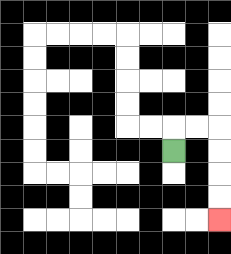{'start': '[7, 6]', 'end': '[9, 9]', 'path_directions': 'U,R,R,D,D,D,D', 'path_coordinates': '[[7, 6], [7, 5], [8, 5], [9, 5], [9, 6], [9, 7], [9, 8], [9, 9]]'}